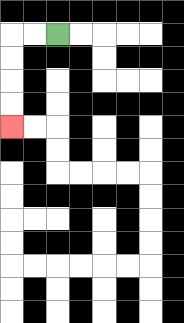{'start': '[2, 1]', 'end': '[0, 5]', 'path_directions': 'L,L,D,D,D,D', 'path_coordinates': '[[2, 1], [1, 1], [0, 1], [0, 2], [0, 3], [0, 4], [0, 5]]'}